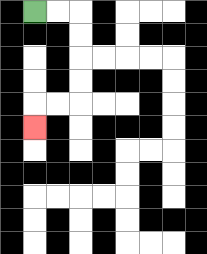{'start': '[1, 0]', 'end': '[1, 5]', 'path_directions': 'R,R,D,D,D,D,L,L,D', 'path_coordinates': '[[1, 0], [2, 0], [3, 0], [3, 1], [3, 2], [3, 3], [3, 4], [2, 4], [1, 4], [1, 5]]'}